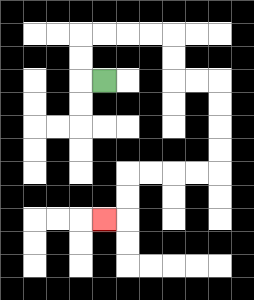{'start': '[4, 3]', 'end': '[4, 9]', 'path_directions': 'L,U,U,R,R,R,R,D,D,R,R,D,D,D,D,L,L,L,L,D,D,L', 'path_coordinates': '[[4, 3], [3, 3], [3, 2], [3, 1], [4, 1], [5, 1], [6, 1], [7, 1], [7, 2], [7, 3], [8, 3], [9, 3], [9, 4], [9, 5], [9, 6], [9, 7], [8, 7], [7, 7], [6, 7], [5, 7], [5, 8], [5, 9], [4, 9]]'}